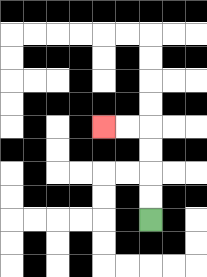{'start': '[6, 9]', 'end': '[4, 5]', 'path_directions': 'U,U,U,U,L,L', 'path_coordinates': '[[6, 9], [6, 8], [6, 7], [6, 6], [6, 5], [5, 5], [4, 5]]'}